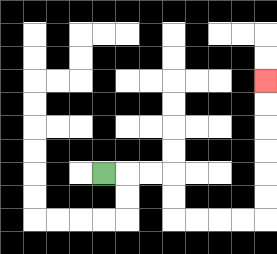{'start': '[4, 7]', 'end': '[11, 3]', 'path_directions': 'R,R,R,D,D,R,R,R,R,U,U,U,U,U,U', 'path_coordinates': '[[4, 7], [5, 7], [6, 7], [7, 7], [7, 8], [7, 9], [8, 9], [9, 9], [10, 9], [11, 9], [11, 8], [11, 7], [11, 6], [11, 5], [11, 4], [11, 3]]'}